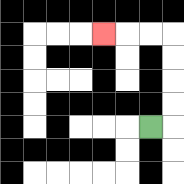{'start': '[6, 5]', 'end': '[4, 1]', 'path_directions': 'R,U,U,U,U,L,L,L', 'path_coordinates': '[[6, 5], [7, 5], [7, 4], [7, 3], [7, 2], [7, 1], [6, 1], [5, 1], [4, 1]]'}